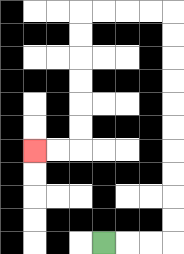{'start': '[4, 10]', 'end': '[1, 6]', 'path_directions': 'R,R,R,U,U,U,U,U,U,U,U,U,U,L,L,L,L,D,D,D,D,D,D,L,L', 'path_coordinates': '[[4, 10], [5, 10], [6, 10], [7, 10], [7, 9], [7, 8], [7, 7], [7, 6], [7, 5], [7, 4], [7, 3], [7, 2], [7, 1], [7, 0], [6, 0], [5, 0], [4, 0], [3, 0], [3, 1], [3, 2], [3, 3], [3, 4], [3, 5], [3, 6], [2, 6], [1, 6]]'}